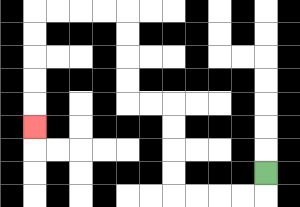{'start': '[11, 7]', 'end': '[1, 5]', 'path_directions': 'D,L,L,L,L,U,U,U,U,L,L,U,U,U,U,L,L,L,L,D,D,D,D,D', 'path_coordinates': '[[11, 7], [11, 8], [10, 8], [9, 8], [8, 8], [7, 8], [7, 7], [7, 6], [7, 5], [7, 4], [6, 4], [5, 4], [5, 3], [5, 2], [5, 1], [5, 0], [4, 0], [3, 0], [2, 0], [1, 0], [1, 1], [1, 2], [1, 3], [1, 4], [1, 5]]'}